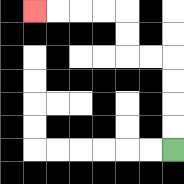{'start': '[7, 6]', 'end': '[1, 0]', 'path_directions': 'U,U,U,U,L,L,U,U,L,L,L,L', 'path_coordinates': '[[7, 6], [7, 5], [7, 4], [7, 3], [7, 2], [6, 2], [5, 2], [5, 1], [5, 0], [4, 0], [3, 0], [2, 0], [1, 0]]'}